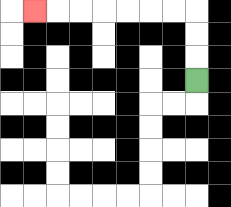{'start': '[8, 3]', 'end': '[1, 0]', 'path_directions': 'U,U,U,L,L,L,L,L,L,L', 'path_coordinates': '[[8, 3], [8, 2], [8, 1], [8, 0], [7, 0], [6, 0], [5, 0], [4, 0], [3, 0], [2, 0], [1, 0]]'}